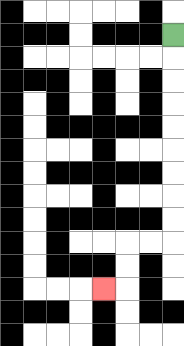{'start': '[7, 1]', 'end': '[4, 12]', 'path_directions': 'D,D,D,D,D,D,D,D,D,L,L,D,D,L', 'path_coordinates': '[[7, 1], [7, 2], [7, 3], [7, 4], [7, 5], [7, 6], [7, 7], [7, 8], [7, 9], [7, 10], [6, 10], [5, 10], [5, 11], [5, 12], [4, 12]]'}